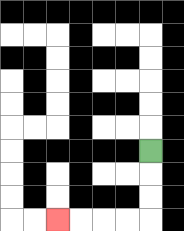{'start': '[6, 6]', 'end': '[2, 9]', 'path_directions': 'D,D,D,L,L,L,L', 'path_coordinates': '[[6, 6], [6, 7], [6, 8], [6, 9], [5, 9], [4, 9], [3, 9], [2, 9]]'}